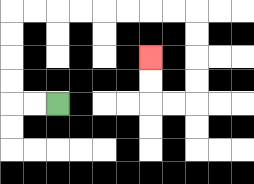{'start': '[2, 4]', 'end': '[6, 2]', 'path_directions': 'L,L,U,U,U,U,R,R,R,R,R,R,R,R,D,D,D,D,L,L,U,U', 'path_coordinates': '[[2, 4], [1, 4], [0, 4], [0, 3], [0, 2], [0, 1], [0, 0], [1, 0], [2, 0], [3, 0], [4, 0], [5, 0], [6, 0], [7, 0], [8, 0], [8, 1], [8, 2], [8, 3], [8, 4], [7, 4], [6, 4], [6, 3], [6, 2]]'}